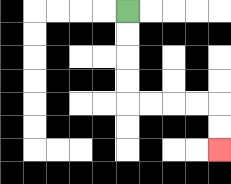{'start': '[5, 0]', 'end': '[9, 6]', 'path_directions': 'D,D,D,D,R,R,R,R,D,D', 'path_coordinates': '[[5, 0], [5, 1], [5, 2], [5, 3], [5, 4], [6, 4], [7, 4], [8, 4], [9, 4], [9, 5], [9, 6]]'}